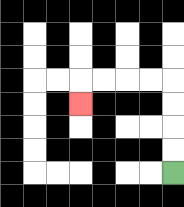{'start': '[7, 7]', 'end': '[3, 4]', 'path_directions': 'U,U,U,U,L,L,L,L,D', 'path_coordinates': '[[7, 7], [7, 6], [7, 5], [7, 4], [7, 3], [6, 3], [5, 3], [4, 3], [3, 3], [3, 4]]'}